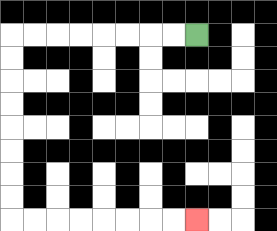{'start': '[8, 1]', 'end': '[8, 9]', 'path_directions': 'L,L,L,L,L,L,L,L,D,D,D,D,D,D,D,D,R,R,R,R,R,R,R,R', 'path_coordinates': '[[8, 1], [7, 1], [6, 1], [5, 1], [4, 1], [3, 1], [2, 1], [1, 1], [0, 1], [0, 2], [0, 3], [0, 4], [0, 5], [0, 6], [0, 7], [0, 8], [0, 9], [1, 9], [2, 9], [3, 9], [4, 9], [5, 9], [6, 9], [7, 9], [8, 9]]'}